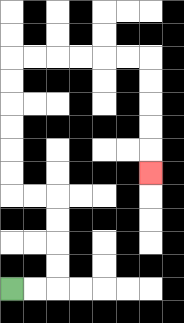{'start': '[0, 12]', 'end': '[6, 7]', 'path_directions': 'R,R,U,U,U,U,L,L,U,U,U,U,U,U,R,R,R,R,R,R,D,D,D,D,D', 'path_coordinates': '[[0, 12], [1, 12], [2, 12], [2, 11], [2, 10], [2, 9], [2, 8], [1, 8], [0, 8], [0, 7], [0, 6], [0, 5], [0, 4], [0, 3], [0, 2], [1, 2], [2, 2], [3, 2], [4, 2], [5, 2], [6, 2], [6, 3], [6, 4], [6, 5], [6, 6], [6, 7]]'}